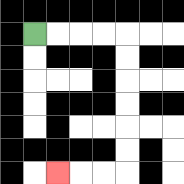{'start': '[1, 1]', 'end': '[2, 7]', 'path_directions': 'R,R,R,R,D,D,D,D,D,D,L,L,L', 'path_coordinates': '[[1, 1], [2, 1], [3, 1], [4, 1], [5, 1], [5, 2], [5, 3], [5, 4], [5, 5], [5, 6], [5, 7], [4, 7], [3, 7], [2, 7]]'}